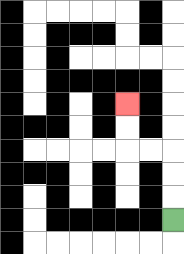{'start': '[7, 9]', 'end': '[5, 4]', 'path_directions': 'U,U,U,L,L,U,U', 'path_coordinates': '[[7, 9], [7, 8], [7, 7], [7, 6], [6, 6], [5, 6], [5, 5], [5, 4]]'}